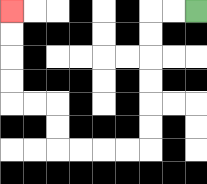{'start': '[8, 0]', 'end': '[0, 0]', 'path_directions': 'L,L,D,D,D,D,D,D,L,L,L,L,U,U,L,L,U,U,U,U', 'path_coordinates': '[[8, 0], [7, 0], [6, 0], [6, 1], [6, 2], [6, 3], [6, 4], [6, 5], [6, 6], [5, 6], [4, 6], [3, 6], [2, 6], [2, 5], [2, 4], [1, 4], [0, 4], [0, 3], [0, 2], [0, 1], [0, 0]]'}